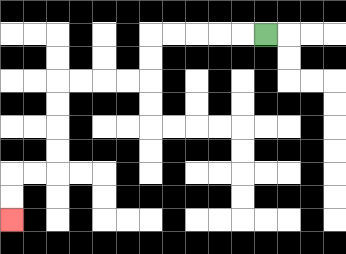{'start': '[11, 1]', 'end': '[0, 9]', 'path_directions': 'L,L,L,L,L,D,D,L,L,L,L,D,D,D,D,L,L,D,D', 'path_coordinates': '[[11, 1], [10, 1], [9, 1], [8, 1], [7, 1], [6, 1], [6, 2], [6, 3], [5, 3], [4, 3], [3, 3], [2, 3], [2, 4], [2, 5], [2, 6], [2, 7], [1, 7], [0, 7], [0, 8], [0, 9]]'}